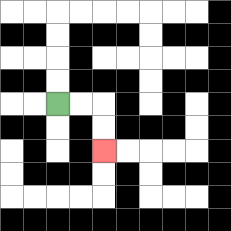{'start': '[2, 4]', 'end': '[4, 6]', 'path_directions': 'R,R,D,D', 'path_coordinates': '[[2, 4], [3, 4], [4, 4], [4, 5], [4, 6]]'}